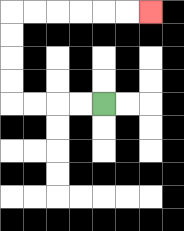{'start': '[4, 4]', 'end': '[6, 0]', 'path_directions': 'L,L,L,L,U,U,U,U,R,R,R,R,R,R', 'path_coordinates': '[[4, 4], [3, 4], [2, 4], [1, 4], [0, 4], [0, 3], [0, 2], [0, 1], [0, 0], [1, 0], [2, 0], [3, 0], [4, 0], [5, 0], [6, 0]]'}